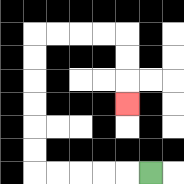{'start': '[6, 7]', 'end': '[5, 4]', 'path_directions': 'L,L,L,L,L,U,U,U,U,U,U,R,R,R,R,D,D,D', 'path_coordinates': '[[6, 7], [5, 7], [4, 7], [3, 7], [2, 7], [1, 7], [1, 6], [1, 5], [1, 4], [1, 3], [1, 2], [1, 1], [2, 1], [3, 1], [4, 1], [5, 1], [5, 2], [5, 3], [5, 4]]'}